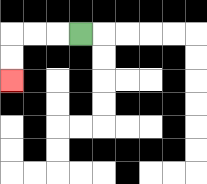{'start': '[3, 1]', 'end': '[0, 3]', 'path_directions': 'L,L,L,D,D', 'path_coordinates': '[[3, 1], [2, 1], [1, 1], [0, 1], [0, 2], [0, 3]]'}